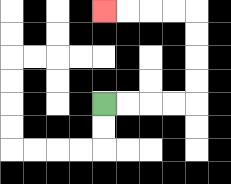{'start': '[4, 4]', 'end': '[4, 0]', 'path_directions': 'R,R,R,R,U,U,U,U,L,L,L,L', 'path_coordinates': '[[4, 4], [5, 4], [6, 4], [7, 4], [8, 4], [8, 3], [8, 2], [8, 1], [8, 0], [7, 0], [6, 0], [5, 0], [4, 0]]'}